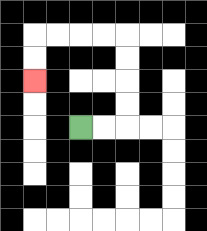{'start': '[3, 5]', 'end': '[1, 3]', 'path_directions': 'R,R,U,U,U,U,L,L,L,L,D,D', 'path_coordinates': '[[3, 5], [4, 5], [5, 5], [5, 4], [5, 3], [5, 2], [5, 1], [4, 1], [3, 1], [2, 1], [1, 1], [1, 2], [1, 3]]'}